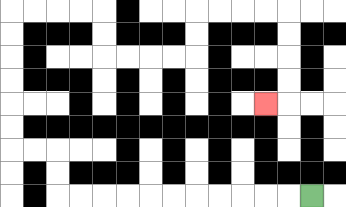{'start': '[13, 8]', 'end': '[11, 4]', 'path_directions': 'L,L,L,L,L,L,L,L,L,L,L,U,U,L,L,U,U,U,U,U,U,R,R,R,R,D,D,R,R,R,R,U,U,R,R,R,R,D,D,D,D,L', 'path_coordinates': '[[13, 8], [12, 8], [11, 8], [10, 8], [9, 8], [8, 8], [7, 8], [6, 8], [5, 8], [4, 8], [3, 8], [2, 8], [2, 7], [2, 6], [1, 6], [0, 6], [0, 5], [0, 4], [0, 3], [0, 2], [0, 1], [0, 0], [1, 0], [2, 0], [3, 0], [4, 0], [4, 1], [4, 2], [5, 2], [6, 2], [7, 2], [8, 2], [8, 1], [8, 0], [9, 0], [10, 0], [11, 0], [12, 0], [12, 1], [12, 2], [12, 3], [12, 4], [11, 4]]'}